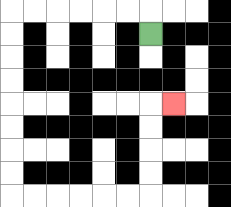{'start': '[6, 1]', 'end': '[7, 4]', 'path_directions': 'U,L,L,L,L,L,L,D,D,D,D,D,D,D,D,R,R,R,R,R,R,U,U,U,U,R', 'path_coordinates': '[[6, 1], [6, 0], [5, 0], [4, 0], [3, 0], [2, 0], [1, 0], [0, 0], [0, 1], [0, 2], [0, 3], [0, 4], [0, 5], [0, 6], [0, 7], [0, 8], [1, 8], [2, 8], [3, 8], [4, 8], [5, 8], [6, 8], [6, 7], [6, 6], [6, 5], [6, 4], [7, 4]]'}